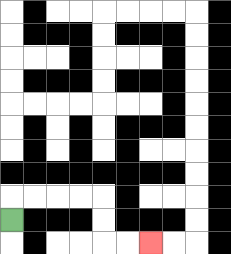{'start': '[0, 9]', 'end': '[6, 10]', 'path_directions': 'U,R,R,R,R,D,D,R,R', 'path_coordinates': '[[0, 9], [0, 8], [1, 8], [2, 8], [3, 8], [4, 8], [4, 9], [4, 10], [5, 10], [6, 10]]'}